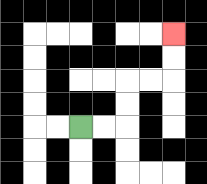{'start': '[3, 5]', 'end': '[7, 1]', 'path_directions': 'R,R,U,U,R,R,U,U', 'path_coordinates': '[[3, 5], [4, 5], [5, 5], [5, 4], [5, 3], [6, 3], [7, 3], [7, 2], [7, 1]]'}